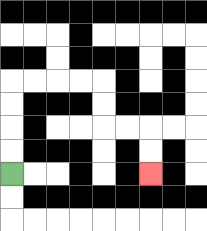{'start': '[0, 7]', 'end': '[6, 7]', 'path_directions': 'U,U,U,U,R,R,R,R,D,D,R,R,D,D', 'path_coordinates': '[[0, 7], [0, 6], [0, 5], [0, 4], [0, 3], [1, 3], [2, 3], [3, 3], [4, 3], [4, 4], [4, 5], [5, 5], [6, 5], [6, 6], [6, 7]]'}